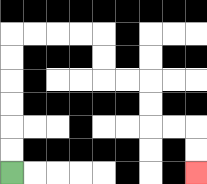{'start': '[0, 7]', 'end': '[8, 7]', 'path_directions': 'U,U,U,U,U,U,R,R,R,R,D,D,R,R,D,D,R,R,D,D', 'path_coordinates': '[[0, 7], [0, 6], [0, 5], [0, 4], [0, 3], [0, 2], [0, 1], [1, 1], [2, 1], [3, 1], [4, 1], [4, 2], [4, 3], [5, 3], [6, 3], [6, 4], [6, 5], [7, 5], [8, 5], [8, 6], [8, 7]]'}